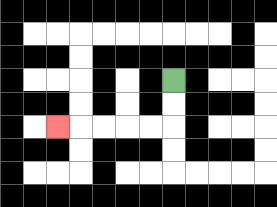{'start': '[7, 3]', 'end': '[2, 5]', 'path_directions': 'D,D,L,L,L,L,L', 'path_coordinates': '[[7, 3], [7, 4], [7, 5], [6, 5], [5, 5], [4, 5], [3, 5], [2, 5]]'}